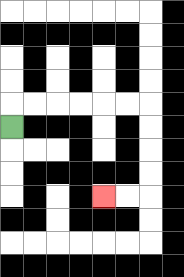{'start': '[0, 5]', 'end': '[4, 8]', 'path_directions': 'U,R,R,R,R,R,R,D,D,D,D,L,L', 'path_coordinates': '[[0, 5], [0, 4], [1, 4], [2, 4], [3, 4], [4, 4], [5, 4], [6, 4], [6, 5], [6, 6], [6, 7], [6, 8], [5, 8], [4, 8]]'}